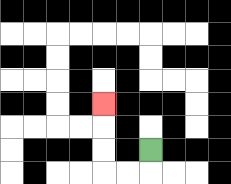{'start': '[6, 6]', 'end': '[4, 4]', 'path_directions': 'D,L,L,U,U,U', 'path_coordinates': '[[6, 6], [6, 7], [5, 7], [4, 7], [4, 6], [4, 5], [4, 4]]'}